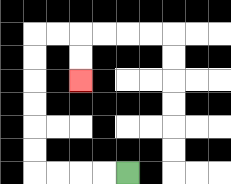{'start': '[5, 7]', 'end': '[3, 3]', 'path_directions': 'L,L,L,L,U,U,U,U,U,U,R,R,D,D', 'path_coordinates': '[[5, 7], [4, 7], [3, 7], [2, 7], [1, 7], [1, 6], [1, 5], [1, 4], [1, 3], [1, 2], [1, 1], [2, 1], [3, 1], [3, 2], [3, 3]]'}